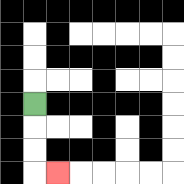{'start': '[1, 4]', 'end': '[2, 7]', 'path_directions': 'D,D,D,R', 'path_coordinates': '[[1, 4], [1, 5], [1, 6], [1, 7], [2, 7]]'}